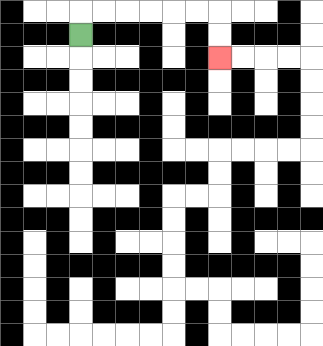{'start': '[3, 1]', 'end': '[9, 2]', 'path_directions': 'U,R,R,R,R,R,R,D,D', 'path_coordinates': '[[3, 1], [3, 0], [4, 0], [5, 0], [6, 0], [7, 0], [8, 0], [9, 0], [9, 1], [9, 2]]'}